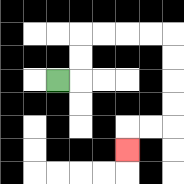{'start': '[2, 3]', 'end': '[5, 6]', 'path_directions': 'R,U,U,R,R,R,R,D,D,D,D,L,L,D', 'path_coordinates': '[[2, 3], [3, 3], [3, 2], [3, 1], [4, 1], [5, 1], [6, 1], [7, 1], [7, 2], [7, 3], [7, 4], [7, 5], [6, 5], [5, 5], [5, 6]]'}